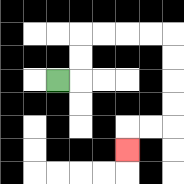{'start': '[2, 3]', 'end': '[5, 6]', 'path_directions': 'R,U,U,R,R,R,R,D,D,D,D,L,L,D', 'path_coordinates': '[[2, 3], [3, 3], [3, 2], [3, 1], [4, 1], [5, 1], [6, 1], [7, 1], [7, 2], [7, 3], [7, 4], [7, 5], [6, 5], [5, 5], [5, 6]]'}